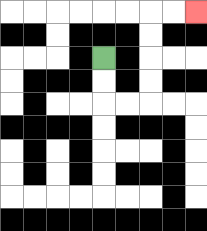{'start': '[4, 2]', 'end': '[8, 0]', 'path_directions': 'D,D,R,R,U,U,U,U,R,R', 'path_coordinates': '[[4, 2], [4, 3], [4, 4], [5, 4], [6, 4], [6, 3], [6, 2], [6, 1], [6, 0], [7, 0], [8, 0]]'}